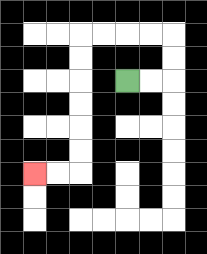{'start': '[5, 3]', 'end': '[1, 7]', 'path_directions': 'R,R,U,U,L,L,L,L,D,D,D,D,D,D,L,L', 'path_coordinates': '[[5, 3], [6, 3], [7, 3], [7, 2], [7, 1], [6, 1], [5, 1], [4, 1], [3, 1], [3, 2], [3, 3], [3, 4], [3, 5], [3, 6], [3, 7], [2, 7], [1, 7]]'}